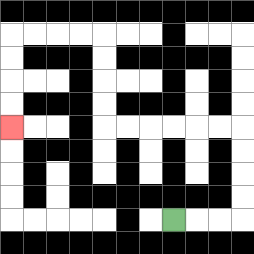{'start': '[7, 9]', 'end': '[0, 5]', 'path_directions': 'R,R,R,U,U,U,U,L,L,L,L,L,L,U,U,U,U,L,L,L,L,D,D,D,D', 'path_coordinates': '[[7, 9], [8, 9], [9, 9], [10, 9], [10, 8], [10, 7], [10, 6], [10, 5], [9, 5], [8, 5], [7, 5], [6, 5], [5, 5], [4, 5], [4, 4], [4, 3], [4, 2], [4, 1], [3, 1], [2, 1], [1, 1], [0, 1], [0, 2], [0, 3], [0, 4], [0, 5]]'}